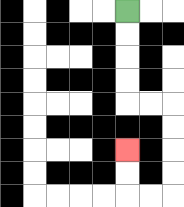{'start': '[5, 0]', 'end': '[5, 6]', 'path_directions': 'D,D,D,D,R,R,D,D,D,D,L,L,U,U', 'path_coordinates': '[[5, 0], [5, 1], [5, 2], [5, 3], [5, 4], [6, 4], [7, 4], [7, 5], [7, 6], [7, 7], [7, 8], [6, 8], [5, 8], [5, 7], [5, 6]]'}